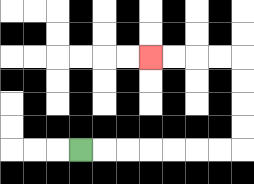{'start': '[3, 6]', 'end': '[6, 2]', 'path_directions': 'R,R,R,R,R,R,R,U,U,U,U,L,L,L,L', 'path_coordinates': '[[3, 6], [4, 6], [5, 6], [6, 6], [7, 6], [8, 6], [9, 6], [10, 6], [10, 5], [10, 4], [10, 3], [10, 2], [9, 2], [8, 2], [7, 2], [6, 2]]'}